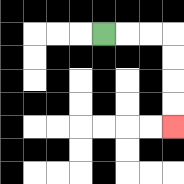{'start': '[4, 1]', 'end': '[7, 5]', 'path_directions': 'R,R,R,D,D,D,D', 'path_coordinates': '[[4, 1], [5, 1], [6, 1], [7, 1], [7, 2], [7, 3], [7, 4], [7, 5]]'}